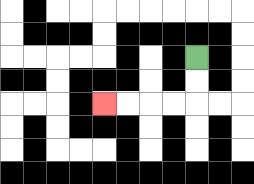{'start': '[8, 2]', 'end': '[4, 4]', 'path_directions': 'D,D,L,L,L,L', 'path_coordinates': '[[8, 2], [8, 3], [8, 4], [7, 4], [6, 4], [5, 4], [4, 4]]'}